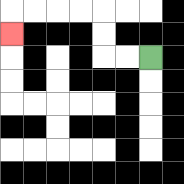{'start': '[6, 2]', 'end': '[0, 1]', 'path_directions': 'L,L,U,U,L,L,L,L,D', 'path_coordinates': '[[6, 2], [5, 2], [4, 2], [4, 1], [4, 0], [3, 0], [2, 0], [1, 0], [0, 0], [0, 1]]'}